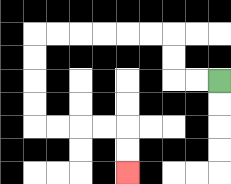{'start': '[9, 3]', 'end': '[5, 7]', 'path_directions': 'L,L,U,U,L,L,L,L,L,L,D,D,D,D,R,R,R,R,D,D', 'path_coordinates': '[[9, 3], [8, 3], [7, 3], [7, 2], [7, 1], [6, 1], [5, 1], [4, 1], [3, 1], [2, 1], [1, 1], [1, 2], [1, 3], [1, 4], [1, 5], [2, 5], [3, 5], [4, 5], [5, 5], [5, 6], [5, 7]]'}